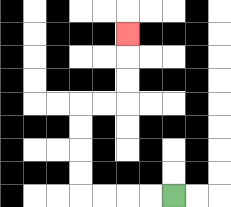{'start': '[7, 8]', 'end': '[5, 1]', 'path_directions': 'L,L,L,L,U,U,U,U,R,R,U,U,U', 'path_coordinates': '[[7, 8], [6, 8], [5, 8], [4, 8], [3, 8], [3, 7], [3, 6], [3, 5], [3, 4], [4, 4], [5, 4], [5, 3], [5, 2], [5, 1]]'}